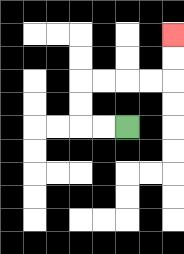{'start': '[5, 5]', 'end': '[7, 1]', 'path_directions': 'L,L,U,U,R,R,R,R,U,U', 'path_coordinates': '[[5, 5], [4, 5], [3, 5], [3, 4], [3, 3], [4, 3], [5, 3], [6, 3], [7, 3], [7, 2], [7, 1]]'}